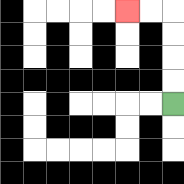{'start': '[7, 4]', 'end': '[5, 0]', 'path_directions': 'U,U,U,U,L,L', 'path_coordinates': '[[7, 4], [7, 3], [7, 2], [7, 1], [7, 0], [6, 0], [5, 0]]'}